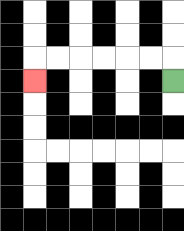{'start': '[7, 3]', 'end': '[1, 3]', 'path_directions': 'U,L,L,L,L,L,L,D', 'path_coordinates': '[[7, 3], [7, 2], [6, 2], [5, 2], [4, 2], [3, 2], [2, 2], [1, 2], [1, 3]]'}